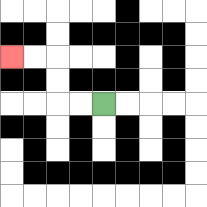{'start': '[4, 4]', 'end': '[0, 2]', 'path_directions': 'L,L,U,U,L,L', 'path_coordinates': '[[4, 4], [3, 4], [2, 4], [2, 3], [2, 2], [1, 2], [0, 2]]'}